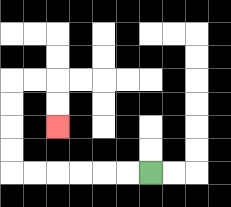{'start': '[6, 7]', 'end': '[2, 5]', 'path_directions': 'L,L,L,L,L,L,U,U,U,U,R,R,D,D', 'path_coordinates': '[[6, 7], [5, 7], [4, 7], [3, 7], [2, 7], [1, 7], [0, 7], [0, 6], [0, 5], [0, 4], [0, 3], [1, 3], [2, 3], [2, 4], [2, 5]]'}